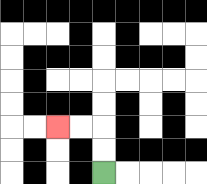{'start': '[4, 7]', 'end': '[2, 5]', 'path_directions': 'U,U,L,L', 'path_coordinates': '[[4, 7], [4, 6], [4, 5], [3, 5], [2, 5]]'}